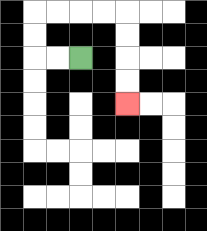{'start': '[3, 2]', 'end': '[5, 4]', 'path_directions': 'L,L,U,U,R,R,R,R,D,D,D,D', 'path_coordinates': '[[3, 2], [2, 2], [1, 2], [1, 1], [1, 0], [2, 0], [3, 0], [4, 0], [5, 0], [5, 1], [5, 2], [5, 3], [5, 4]]'}